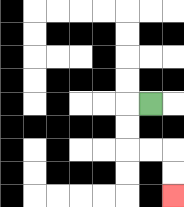{'start': '[6, 4]', 'end': '[7, 8]', 'path_directions': 'L,D,D,R,R,D,D', 'path_coordinates': '[[6, 4], [5, 4], [5, 5], [5, 6], [6, 6], [7, 6], [7, 7], [7, 8]]'}